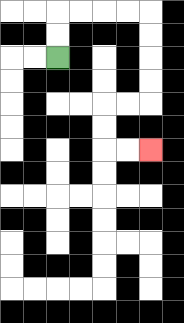{'start': '[2, 2]', 'end': '[6, 6]', 'path_directions': 'U,U,R,R,R,R,D,D,D,D,L,L,D,D,R,R', 'path_coordinates': '[[2, 2], [2, 1], [2, 0], [3, 0], [4, 0], [5, 0], [6, 0], [6, 1], [6, 2], [6, 3], [6, 4], [5, 4], [4, 4], [4, 5], [4, 6], [5, 6], [6, 6]]'}